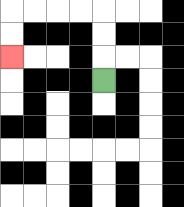{'start': '[4, 3]', 'end': '[0, 2]', 'path_directions': 'U,U,U,L,L,L,L,D,D', 'path_coordinates': '[[4, 3], [4, 2], [4, 1], [4, 0], [3, 0], [2, 0], [1, 0], [0, 0], [0, 1], [0, 2]]'}